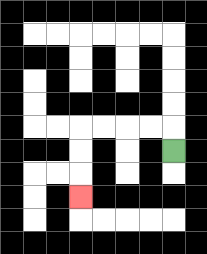{'start': '[7, 6]', 'end': '[3, 8]', 'path_directions': 'U,L,L,L,L,D,D,D', 'path_coordinates': '[[7, 6], [7, 5], [6, 5], [5, 5], [4, 5], [3, 5], [3, 6], [3, 7], [3, 8]]'}